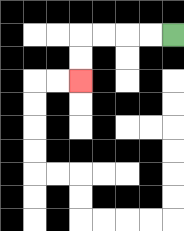{'start': '[7, 1]', 'end': '[3, 3]', 'path_directions': 'L,L,L,L,D,D', 'path_coordinates': '[[7, 1], [6, 1], [5, 1], [4, 1], [3, 1], [3, 2], [3, 3]]'}